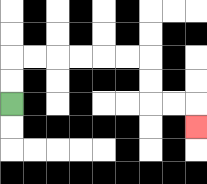{'start': '[0, 4]', 'end': '[8, 5]', 'path_directions': 'U,U,R,R,R,R,R,R,D,D,R,R,D', 'path_coordinates': '[[0, 4], [0, 3], [0, 2], [1, 2], [2, 2], [3, 2], [4, 2], [5, 2], [6, 2], [6, 3], [6, 4], [7, 4], [8, 4], [8, 5]]'}